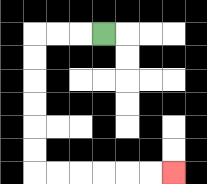{'start': '[4, 1]', 'end': '[7, 7]', 'path_directions': 'L,L,L,D,D,D,D,D,D,R,R,R,R,R,R', 'path_coordinates': '[[4, 1], [3, 1], [2, 1], [1, 1], [1, 2], [1, 3], [1, 4], [1, 5], [1, 6], [1, 7], [2, 7], [3, 7], [4, 7], [5, 7], [6, 7], [7, 7]]'}